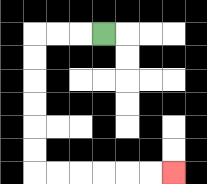{'start': '[4, 1]', 'end': '[7, 7]', 'path_directions': 'L,L,L,D,D,D,D,D,D,R,R,R,R,R,R', 'path_coordinates': '[[4, 1], [3, 1], [2, 1], [1, 1], [1, 2], [1, 3], [1, 4], [1, 5], [1, 6], [1, 7], [2, 7], [3, 7], [4, 7], [5, 7], [6, 7], [7, 7]]'}